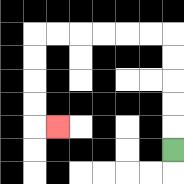{'start': '[7, 6]', 'end': '[2, 5]', 'path_directions': 'U,U,U,U,U,L,L,L,L,L,L,D,D,D,D,R', 'path_coordinates': '[[7, 6], [7, 5], [7, 4], [7, 3], [7, 2], [7, 1], [6, 1], [5, 1], [4, 1], [3, 1], [2, 1], [1, 1], [1, 2], [1, 3], [1, 4], [1, 5], [2, 5]]'}